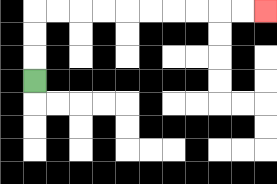{'start': '[1, 3]', 'end': '[11, 0]', 'path_directions': 'U,U,U,R,R,R,R,R,R,R,R,R,R', 'path_coordinates': '[[1, 3], [1, 2], [1, 1], [1, 0], [2, 0], [3, 0], [4, 0], [5, 0], [6, 0], [7, 0], [8, 0], [9, 0], [10, 0], [11, 0]]'}